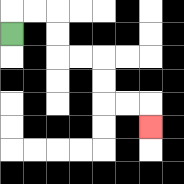{'start': '[0, 1]', 'end': '[6, 5]', 'path_directions': 'U,R,R,D,D,R,R,D,D,R,R,D', 'path_coordinates': '[[0, 1], [0, 0], [1, 0], [2, 0], [2, 1], [2, 2], [3, 2], [4, 2], [4, 3], [4, 4], [5, 4], [6, 4], [6, 5]]'}